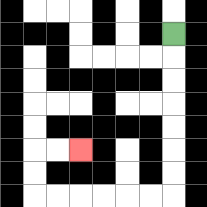{'start': '[7, 1]', 'end': '[3, 6]', 'path_directions': 'D,D,D,D,D,D,D,L,L,L,L,L,L,U,U,R,R', 'path_coordinates': '[[7, 1], [7, 2], [7, 3], [7, 4], [7, 5], [7, 6], [7, 7], [7, 8], [6, 8], [5, 8], [4, 8], [3, 8], [2, 8], [1, 8], [1, 7], [1, 6], [2, 6], [3, 6]]'}